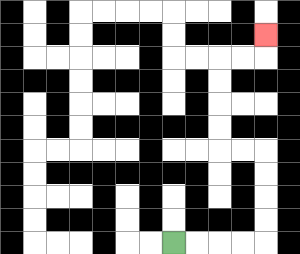{'start': '[7, 10]', 'end': '[11, 1]', 'path_directions': 'R,R,R,R,U,U,U,U,L,L,U,U,U,U,R,R,U', 'path_coordinates': '[[7, 10], [8, 10], [9, 10], [10, 10], [11, 10], [11, 9], [11, 8], [11, 7], [11, 6], [10, 6], [9, 6], [9, 5], [9, 4], [9, 3], [9, 2], [10, 2], [11, 2], [11, 1]]'}